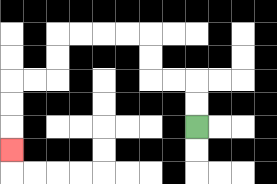{'start': '[8, 5]', 'end': '[0, 6]', 'path_directions': 'U,U,L,L,U,U,L,L,L,L,D,D,L,L,D,D,D', 'path_coordinates': '[[8, 5], [8, 4], [8, 3], [7, 3], [6, 3], [6, 2], [6, 1], [5, 1], [4, 1], [3, 1], [2, 1], [2, 2], [2, 3], [1, 3], [0, 3], [0, 4], [0, 5], [0, 6]]'}